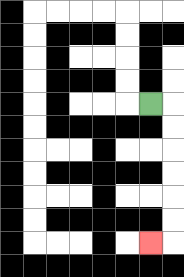{'start': '[6, 4]', 'end': '[6, 10]', 'path_directions': 'R,D,D,D,D,D,D,L', 'path_coordinates': '[[6, 4], [7, 4], [7, 5], [7, 6], [7, 7], [7, 8], [7, 9], [7, 10], [6, 10]]'}